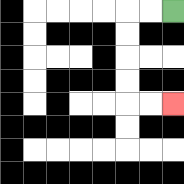{'start': '[7, 0]', 'end': '[7, 4]', 'path_directions': 'L,L,D,D,D,D,R,R', 'path_coordinates': '[[7, 0], [6, 0], [5, 0], [5, 1], [5, 2], [5, 3], [5, 4], [6, 4], [7, 4]]'}